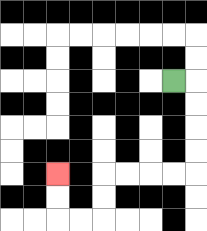{'start': '[7, 3]', 'end': '[2, 7]', 'path_directions': 'R,D,D,D,D,L,L,L,L,D,D,L,L,U,U', 'path_coordinates': '[[7, 3], [8, 3], [8, 4], [8, 5], [8, 6], [8, 7], [7, 7], [6, 7], [5, 7], [4, 7], [4, 8], [4, 9], [3, 9], [2, 9], [2, 8], [2, 7]]'}